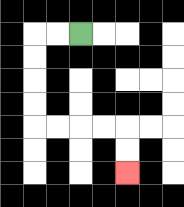{'start': '[3, 1]', 'end': '[5, 7]', 'path_directions': 'L,L,D,D,D,D,R,R,R,R,D,D', 'path_coordinates': '[[3, 1], [2, 1], [1, 1], [1, 2], [1, 3], [1, 4], [1, 5], [2, 5], [3, 5], [4, 5], [5, 5], [5, 6], [5, 7]]'}